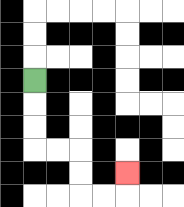{'start': '[1, 3]', 'end': '[5, 7]', 'path_directions': 'D,D,D,R,R,D,D,R,R,U', 'path_coordinates': '[[1, 3], [1, 4], [1, 5], [1, 6], [2, 6], [3, 6], [3, 7], [3, 8], [4, 8], [5, 8], [5, 7]]'}